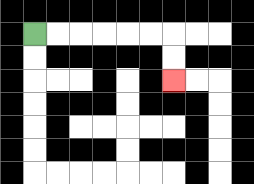{'start': '[1, 1]', 'end': '[7, 3]', 'path_directions': 'R,R,R,R,R,R,D,D', 'path_coordinates': '[[1, 1], [2, 1], [3, 1], [4, 1], [5, 1], [6, 1], [7, 1], [7, 2], [7, 3]]'}